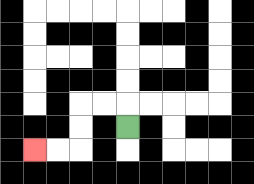{'start': '[5, 5]', 'end': '[1, 6]', 'path_directions': 'U,L,L,D,D,L,L', 'path_coordinates': '[[5, 5], [5, 4], [4, 4], [3, 4], [3, 5], [3, 6], [2, 6], [1, 6]]'}